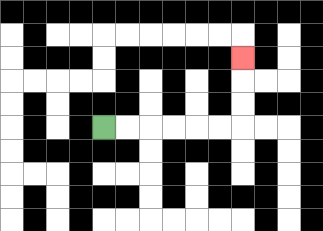{'start': '[4, 5]', 'end': '[10, 2]', 'path_directions': 'R,R,R,R,R,R,U,U,U', 'path_coordinates': '[[4, 5], [5, 5], [6, 5], [7, 5], [8, 5], [9, 5], [10, 5], [10, 4], [10, 3], [10, 2]]'}